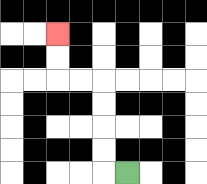{'start': '[5, 7]', 'end': '[2, 1]', 'path_directions': 'L,U,U,U,U,L,L,U,U', 'path_coordinates': '[[5, 7], [4, 7], [4, 6], [4, 5], [4, 4], [4, 3], [3, 3], [2, 3], [2, 2], [2, 1]]'}